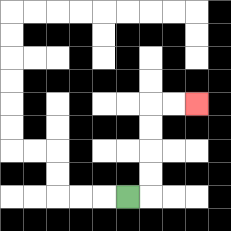{'start': '[5, 8]', 'end': '[8, 4]', 'path_directions': 'R,U,U,U,U,R,R', 'path_coordinates': '[[5, 8], [6, 8], [6, 7], [6, 6], [6, 5], [6, 4], [7, 4], [8, 4]]'}